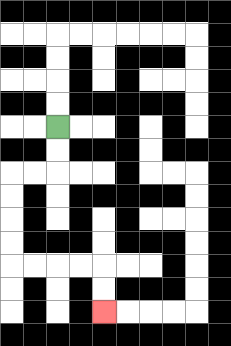{'start': '[2, 5]', 'end': '[4, 13]', 'path_directions': 'D,D,L,L,D,D,D,D,R,R,R,R,D,D', 'path_coordinates': '[[2, 5], [2, 6], [2, 7], [1, 7], [0, 7], [0, 8], [0, 9], [0, 10], [0, 11], [1, 11], [2, 11], [3, 11], [4, 11], [4, 12], [4, 13]]'}